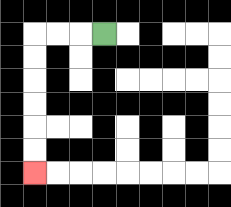{'start': '[4, 1]', 'end': '[1, 7]', 'path_directions': 'L,L,L,D,D,D,D,D,D', 'path_coordinates': '[[4, 1], [3, 1], [2, 1], [1, 1], [1, 2], [1, 3], [1, 4], [1, 5], [1, 6], [1, 7]]'}